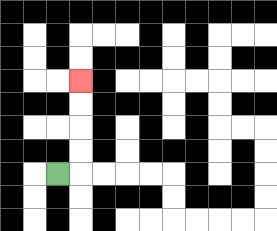{'start': '[2, 7]', 'end': '[3, 3]', 'path_directions': 'R,U,U,U,U', 'path_coordinates': '[[2, 7], [3, 7], [3, 6], [3, 5], [3, 4], [3, 3]]'}